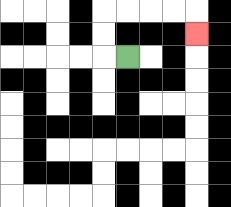{'start': '[5, 2]', 'end': '[8, 1]', 'path_directions': 'L,U,U,R,R,R,R,D', 'path_coordinates': '[[5, 2], [4, 2], [4, 1], [4, 0], [5, 0], [6, 0], [7, 0], [8, 0], [8, 1]]'}